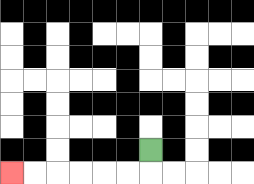{'start': '[6, 6]', 'end': '[0, 7]', 'path_directions': 'D,L,L,L,L,L,L', 'path_coordinates': '[[6, 6], [6, 7], [5, 7], [4, 7], [3, 7], [2, 7], [1, 7], [0, 7]]'}